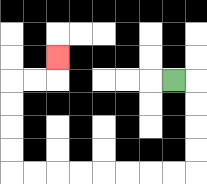{'start': '[7, 3]', 'end': '[2, 2]', 'path_directions': 'R,D,D,D,D,L,L,L,L,L,L,L,L,U,U,U,U,R,R,U', 'path_coordinates': '[[7, 3], [8, 3], [8, 4], [8, 5], [8, 6], [8, 7], [7, 7], [6, 7], [5, 7], [4, 7], [3, 7], [2, 7], [1, 7], [0, 7], [0, 6], [0, 5], [0, 4], [0, 3], [1, 3], [2, 3], [2, 2]]'}